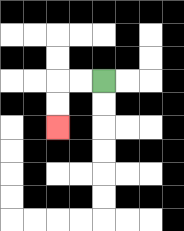{'start': '[4, 3]', 'end': '[2, 5]', 'path_directions': 'L,L,D,D', 'path_coordinates': '[[4, 3], [3, 3], [2, 3], [2, 4], [2, 5]]'}